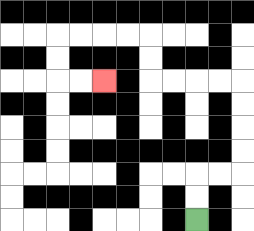{'start': '[8, 9]', 'end': '[4, 3]', 'path_directions': 'U,U,R,R,U,U,U,U,L,L,L,L,U,U,L,L,L,L,D,D,R,R', 'path_coordinates': '[[8, 9], [8, 8], [8, 7], [9, 7], [10, 7], [10, 6], [10, 5], [10, 4], [10, 3], [9, 3], [8, 3], [7, 3], [6, 3], [6, 2], [6, 1], [5, 1], [4, 1], [3, 1], [2, 1], [2, 2], [2, 3], [3, 3], [4, 3]]'}